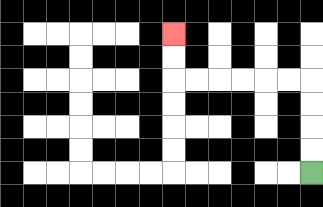{'start': '[13, 7]', 'end': '[7, 1]', 'path_directions': 'U,U,U,U,L,L,L,L,L,L,U,U', 'path_coordinates': '[[13, 7], [13, 6], [13, 5], [13, 4], [13, 3], [12, 3], [11, 3], [10, 3], [9, 3], [8, 3], [7, 3], [7, 2], [7, 1]]'}